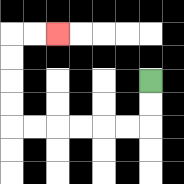{'start': '[6, 3]', 'end': '[2, 1]', 'path_directions': 'D,D,L,L,L,L,L,L,U,U,U,U,R,R', 'path_coordinates': '[[6, 3], [6, 4], [6, 5], [5, 5], [4, 5], [3, 5], [2, 5], [1, 5], [0, 5], [0, 4], [0, 3], [0, 2], [0, 1], [1, 1], [2, 1]]'}